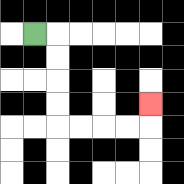{'start': '[1, 1]', 'end': '[6, 4]', 'path_directions': 'R,D,D,D,D,R,R,R,R,U', 'path_coordinates': '[[1, 1], [2, 1], [2, 2], [2, 3], [2, 4], [2, 5], [3, 5], [4, 5], [5, 5], [6, 5], [6, 4]]'}